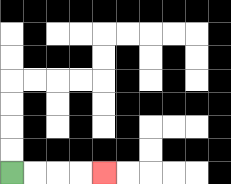{'start': '[0, 7]', 'end': '[4, 7]', 'path_directions': 'R,R,R,R', 'path_coordinates': '[[0, 7], [1, 7], [2, 7], [3, 7], [4, 7]]'}